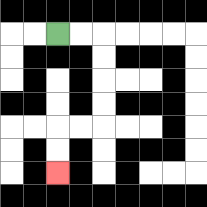{'start': '[2, 1]', 'end': '[2, 7]', 'path_directions': 'R,R,D,D,D,D,L,L,D,D', 'path_coordinates': '[[2, 1], [3, 1], [4, 1], [4, 2], [4, 3], [4, 4], [4, 5], [3, 5], [2, 5], [2, 6], [2, 7]]'}